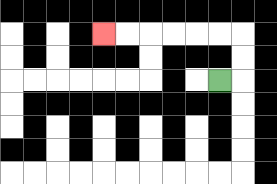{'start': '[9, 3]', 'end': '[4, 1]', 'path_directions': 'R,U,U,L,L,L,L,L,L', 'path_coordinates': '[[9, 3], [10, 3], [10, 2], [10, 1], [9, 1], [8, 1], [7, 1], [6, 1], [5, 1], [4, 1]]'}